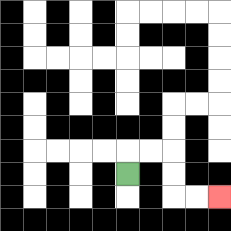{'start': '[5, 7]', 'end': '[9, 8]', 'path_directions': 'U,R,R,D,D,R,R', 'path_coordinates': '[[5, 7], [5, 6], [6, 6], [7, 6], [7, 7], [7, 8], [8, 8], [9, 8]]'}